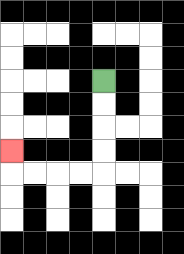{'start': '[4, 3]', 'end': '[0, 6]', 'path_directions': 'D,D,D,D,L,L,L,L,U', 'path_coordinates': '[[4, 3], [4, 4], [4, 5], [4, 6], [4, 7], [3, 7], [2, 7], [1, 7], [0, 7], [0, 6]]'}